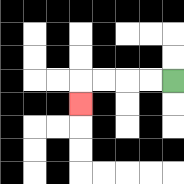{'start': '[7, 3]', 'end': '[3, 4]', 'path_directions': 'L,L,L,L,D', 'path_coordinates': '[[7, 3], [6, 3], [5, 3], [4, 3], [3, 3], [3, 4]]'}